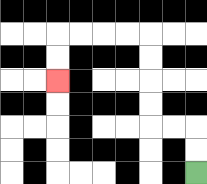{'start': '[8, 7]', 'end': '[2, 3]', 'path_directions': 'U,U,L,L,U,U,U,U,L,L,L,L,D,D', 'path_coordinates': '[[8, 7], [8, 6], [8, 5], [7, 5], [6, 5], [6, 4], [6, 3], [6, 2], [6, 1], [5, 1], [4, 1], [3, 1], [2, 1], [2, 2], [2, 3]]'}